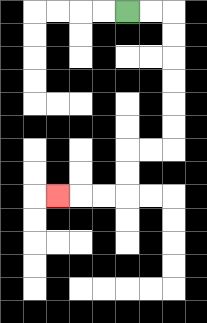{'start': '[5, 0]', 'end': '[2, 8]', 'path_directions': 'R,R,D,D,D,D,D,D,L,L,D,D,L,L,L', 'path_coordinates': '[[5, 0], [6, 0], [7, 0], [7, 1], [7, 2], [7, 3], [7, 4], [7, 5], [7, 6], [6, 6], [5, 6], [5, 7], [5, 8], [4, 8], [3, 8], [2, 8]]'}